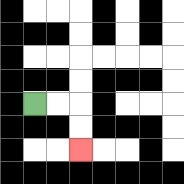{'start': '[1, 4]', 'end': '[3, 6]', 'path_directions': 'R,R,D,D', 'path_coordinates': '[[1, 4], [2, 4], [3, 4], [3, 5], [3, 6]]'}